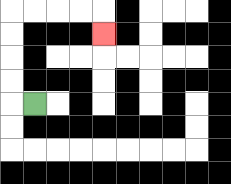{'start': '[1, 4]', 'end': '[4, 1]', 'path_directions': 'L,U,U,U,U,R,R,R,R,D', 'path_coordinates': '[[1, 4], [0, 4], [0, 3], [0, 2], [0, 1], [0, 0], [1, 0], [2, 0], [3, 0], [4, 0], [4, 1]]'}